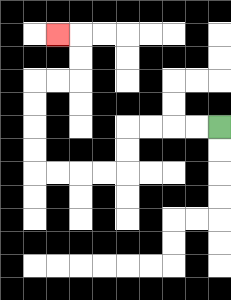{'start': '[9, 5]', 'end': '[2, 1]', 'path_directions': 'L,L,L,L,D,D,L,L,L,L,U,U,U,U,R,R,U,U,L', 'path_coordinates': '[[9, 5], [8, 5], [7, 5], [6, 5], [5, 5], [5, 6], [5, 7], [4, 7], [3, 7], [2, 7], [1, 7], [1, 6], [1, 5], [1, 4], [1, 3], [2, 3], [3, 3], [3, 2], [3, 1], [2, 1]]'}